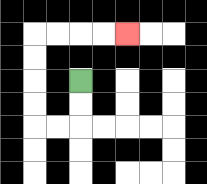{'start': '[3, 3]', 'end': '[5, 1]', 'path_directions': 'D,D,L,L,U,U,U,U,R,R,R,R', 'path_coordinates': '[[3, 3], [3, 4], [3, 5], [2, 5], [1, 5], [1, 4], [1, 3], [1, 2], [1, 1], [2, 1], [3, 1], [4, 1], [5, 1]]'}